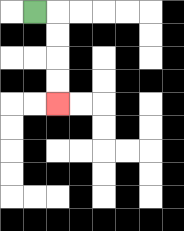{'start': '[1, 0]', 'end': '[2, 4]', 'path_directions': 'R,D,D,D,D', 'path_coordinates': '[[1, 0], [2, 0], [2, 1], [2, 2], [2, 3], [2, 4]]'}